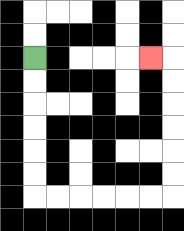{'start': '[1, 2]', 'end': '[6, 2]', 'path_directions': 'D,D,D,D,D,D,R,R,R,R,R,R,U,U,U,U,U,U,L', 'path_coordinates': '[[1, 2], [1, 3], [1, 4], [1, 5], [1, 6], [1, 7], [1, 8], [2, 8], [3, 8], [4, 8], [5, 8], [6, 8], [7, 8], [7, 7], [7, 6], [7, 5], [7, 4], [7, 3], [7, 2], [6, 2]]'}